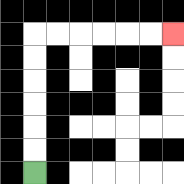{'start': '[1, 7]', 'end': '[7, 1]', 'path_directions': 'U,U,U,U,U,U,R,R,R,R,R,R', 'path_coordinates': '[[1, 7], [1, 6], [1, 5], [1, 4], [1, 3], [1, 2], [1, 1], [2, 1], [3, 1], [4, 1], [5, 1], [6, 1], [7, 1]]'}